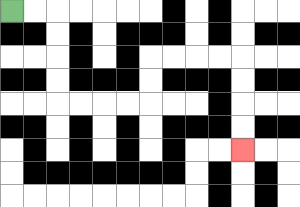{'start': '[0, 0]', 'end': '[10, 6]', 'path_directions': 'R,R,D,D,D,D,R,R,R,R,U,U,R,R,R,R,D,D,D,D', 'path_coordinates': '[[0, 0], [1, 0], [2, 0], [2, 1], [2, 2], [2, 3], [2, 4], [3, 4], [4, 4], [5, 4], [6, 4], [6, 3], [6, 2], [7, 2], [8, 2], [9, 2], [10, 2], [10, 3], [10, 4], [10, 5], [10, 6]]'}